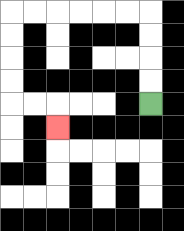{'start': '[6, 4]', 'end': '[2, 5]', 'path_directions': 'U,U,U,U,L,L,L,L,L,L,D,D,D,D,R,R,D', 'path_coordinates': '[[6, 4], [6, 3], [6, 2], [6, 1], [6, 0], [5, 0], [4, 0], [3, 0], [2, 0], [1, 0], [0, 0], [0, 1], [0, 2], [0, 3], [0, 4], [1, 4], [2, 4], [2, 5]]'}